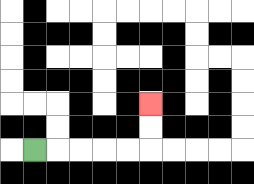{'start': '[1, 6]', 'end': '[6, 4]', 'path_directions': 'R,R,R,R,R,U,U', 'path_coordinates': '[[1, 6], [2, 6], [3, 6], [4, 6], [5, 6], [6, 6], [6, 5], [6, 4]]'}